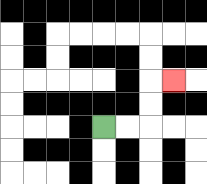{'start': '[4, 5]', 'end': '[7, 3]', 'path_directions': 'R,R,U,U,R', 'path_coordinates': '[[4, 5], [5, 5], [6, 5], [6, 4], [6, 3], [7, 3]]'}